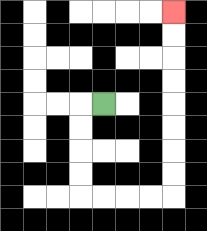{'start': '[4, 4]', 'end': '[7, 0]', 'path_directions': 'L,D,D,D,D,R,R,R,R,U,U,U,U,U,U,U,U', 'path_coordinates': '[[4, 4], [3, 4], [3, 5], [3, 6], [3, 7], [3, 8], [4, 8], [5, 8], [6, 8], [7, 8], [7, 7], [7, 6], [7, 5], [7, 4], [7, 3], [7, 2], [7, 1], [7, 0]]'}